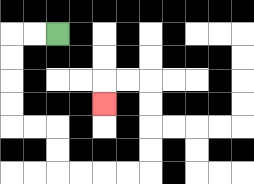{'start': '[2, 1]', 'end': '[4, 4]', 'path_directions': 'L,L,D,D,D,D,R,R,D,D,R,R,R,R,U,U,U,U,L,L,D', 'path_coordinates': '[[2, 1], [1, 1], [0, 1], [0, 2], [0, 3], [0, 4], [0, 5], [1, 5], [2, 5], [2, 6], [2, 7], [3, 7], [4, 7], [5, 7], [6, 7], [6, 6], [6, 5], [6, 4], [6, 3], [5, 3], [4, 3], [4, 4]]'}